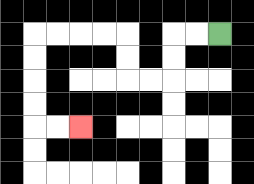{'start': '[9, 1]', 'end': '[3, 5]', 'path_directions': 'L,L,D,D,L,L,U,U,L,L,L,L,D,D,D,D,R,R', 'path_coordinates': '[[9, 1], [8, 1], [7, 1], [7, 2], [7, 3], [6, 3], [5, 3], [5, 2], [5, 1], [4, 1], [3, 1], [2, 1], [1, 1], [1, 2], [1, 3], [1, 4], [1, 5], [2, 5], [3, 5]]'}